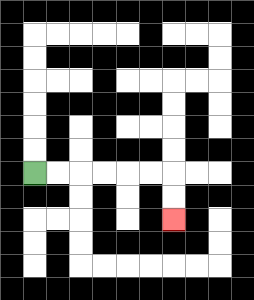{'start': '[1, 7]', 'end': '[7, 9]', 'path_directions': 'R,R,R,R,R,R,D,D', 'path_coordinates': '[[1, 7], [2, 7], [3, 7], [4, 7], [5, 7], [6, 7], [7, 7], [7, 8], [7, 9]]'}